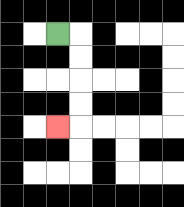{'start': '[2, 1]', 'end': '[2, 5]', 'path_directions': 'R,D,D,D,D,L', 'path_coordinates': '[[2, 1], [3, 1], [3, 2], [3, 3], [3, 4], [3, 5], [2, 5]]'}